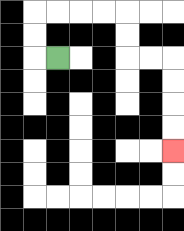{'start': '[2, 2]', 'end': '[7, 6]', 'path_directions': 'L,U,U,R,R,R,R,D,D,R,R,D,D,D,D', 'path_coordinates': '[[2, 2], [1, 2], [1, 1], [1, 0], [2, 0], [3, 0], [4, 0], [5, 0], [5, 1], [5, 2], [6, 2], [7, 2], [7, 3], [7, 4], [7, 5], [7, 6]]'}